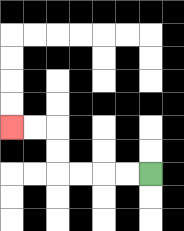{'start': '[6, 7]', 'end': '[0, 5]', 'path_directions': 'L,L,L,L,U,U,L,L', 'path_coordinates': '[[6, 7], [5, 7], [4, 7], [3, 7], [2, 7], [2, 6], [2, 5], [1, 5], [0, 5]]'}